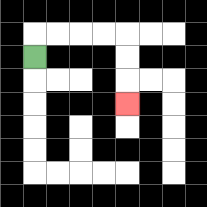{'start': '[1, 2]', 'end': '[5, 4]', 'path_directions': 'U,R,R,R,R,D,D,D', 'path_coordinates': '[[1, 2], [1, 1], [2, 1], [3, 1], [4, 1], [5, 1], [5, 2], [5, 3], [5, 4]]'}